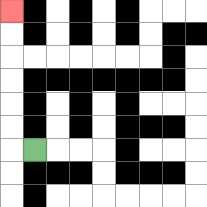{'start': '[1, 6]', 'end': '[0, 0]', 'path_directions': 'L,U,U,U,U,U,U', 'path_coordinates': '[[1, 6], [0, 6], [0, 5], [0, 4], [0, 3], [0, 2], [0, 1], [0, 0]]'}